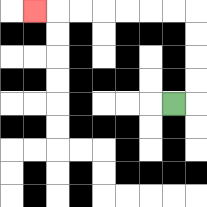{'start': '[7, 4]', 'end': '[1, 0]', 'path_directions': 'R,U,U,U,U,L,L,L,L,L,L,L', 'path_coordinates': '[[7, 4], [8, 4], [8, 3], [8, 2], [8, 1], [8, 0], [7, 0], [6, 0], [5, 0], [4, 0], [3, 0], [2, 0], [1, 0]]'}